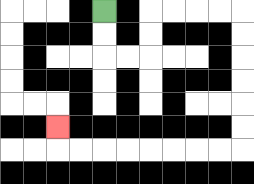{'start': '[4, 0]', 'end': '[2, 5]', 'path_directions': 'D,D,R,R,U,U,R,R,R,R,D,D,D,D,D,D,L,L,L,L,L,L,L,L,U', 'path_coordinates': '[[4, 0], [4, 1], [4, 2], [5, 2], [6, 2], [6, 1], [6, 0], [7, 0], [8, 0], [9, 0], [10, 0], [10, 1], [10, 2], [10, 3], [10, 4], [10, 5], [10, 6], [9, 6], [8, 6], [7, 6], [6, 6], [5, 6], [4, 6], [3, 6], [2, 6], [2, 5]]'}